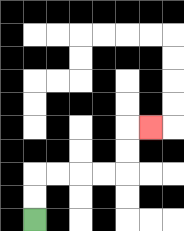{'start': '[1, 9]', 'end': '[6, 5]', 'path_directions': 'U,U,R,R,R,R,U,U,R', 'path_coordinates': '[[1, 9], [1, 8], [1, 7], [2, 7], [3, 7], [4, 7], [5, 7], [5, 6], [5, 5], [6, 5]]'}